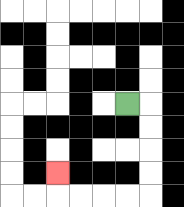{'start': '[5, 4]', 'end': '[2, 7]', 'path_directions': 'R,D,D,D,D,L,L,L,L,U', 'path_coordinates': '[[5, 4], [6, 4], [6, 5], [6, 6], [6, 7], [6, 8], [5, 8], [4, 8], [3, 8], [2, 8], [2, 7]]'}